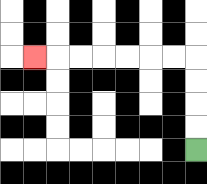{'start': '[8, 6]', 'end': '[1, 2]', 'path_directions': 'U,U,U,U,L,L,L,L,L,L,L', 'path_coordinates': '[[8, 6], [8, 5], [8, 4], [8, 3], [8, 2], [7, 2], [6, 2], [5, 2], [4, 2], [3, 2], [2, 2], [1, 2]]'}